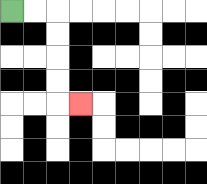{'start': '[0, 0]', 'end': '[3, 4]', 'path_directions': 'R,R,D,D,D,D,R', 'path_coordinates': '[[0, 0], [1, 0], [2, 0], [2, 1], [2, 2], [2, 3], [2, 4], [3, 4]]'}